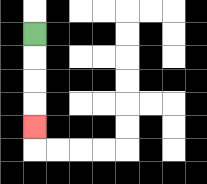{'start': '[1, 1]', 'end': '[1, 5]', 'path_directions': 'D,D,D,D', 'path_coordinates': '[[1, 1], [1, 2], [1, 3], [1, 4], [1, 5]]'}